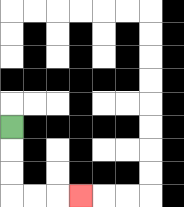{'start': '[0, 5]', 'end': '[3, 8]', 'path_directions': 'D,D,D,R,R,R', 'path_coordinates': '[[0, 5], [0, 6], [0, 7], [0, 8], [1, 8], [2, 8], [3, 8]]'}